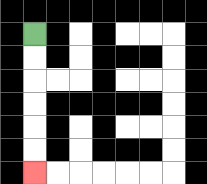{'start': '[1, 1]', 'end': '[1, 7]', 'path_directions': 'D,D,D,D,D,D', 'path_coordinates': '[[1, 1], [1, 2], [1, 3], [1, 4], [1, 5], [1, 6], [1, 7]]'}